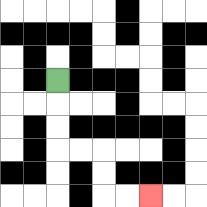{'start': '[2, 3]', 'end': '[6, 8]', 'path_directions': 'D,D,D,R,R,D,D,R,R', 'path_coordinates': '[[2, 3], [2, 4], [2, 5], [2, 6], [3, 6], [4, 6], [4, 7], [4, 8], [5, 8], [6, 8]]'}